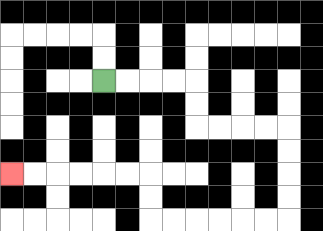{'start': '[4, 3]', 'end': '[0, 7]', 'path_directions': 'R,R,R,R,D,D,R,R,R,R,D,D,D,D,L,L,L,L,L,L,U,U,L,L,L,L,L,L', 'path_coordinates': '[[4, 3], [5, 3], [6, 3], [7, 3], [8, 3], [8, 4], [8, 5], [9, 5], [10, 5], [11, 5], [12, 5], [12, 6], [12, 7], [12, 8], [12, 9], [11, 9], [10, 9], [9, 9], [8, 9], [7, 9], [6, 9], [6, 8], [6, 7], [5, 7], [4, 7], [3, 7], [2, 7], [1, 7], [0, 7]]'}